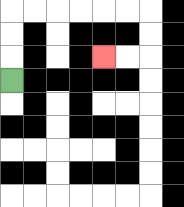{'start': '[0, 3]', 'end': '[4, 2]', 'path_directions': 'U,U,U,R,R,R,R,R,R,D,D,L,L', 'path_coordinates': '[[0, 3], [0, 2], [0, 1], [0, 0], [1, 0], [2, 0], [3, 0], [4, 0], [5, 0], [6, 0], [6, 1], [6, 2], [5, 2], [4, 2]]'}